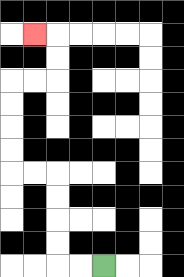{'start': '[4, 11]', 'end': '[1, 1]', 'path_directions': 'L,L,U,U,U,U,L,L,U,U,U,U,R,R,U,U,L', 'path_coordinates': '[[4, 11], [3, 11], [2, 11], [2, 10], [2, 9], [2, 8], [2, 7], [1, 7], [0, 7], [0, 6], [0, 5], [0, 4], [0, 3], [1, 3], [2, 3], [2, 2], [2, 1], [1, 1]]'}